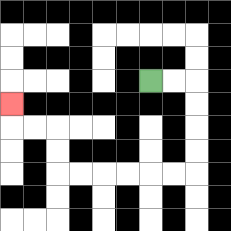{'start': '[6, 3]', 'end': '[0, 4]', 'path_directions': 'R,R,D,D,D,D,L,L,L,L,L,L,U,U,L,L,U', 'path_coordinates': '[[6, 3], [7, 3], [8, 3], [8, 4], [8, 5], [8, 6], [8, 7], [7, 7], [6, 7], [5, 7], [4, 7], [3, 7], [2, 7], [2, 6], [2, 5], [1, 5], [0, 5], [0, 4]]'}